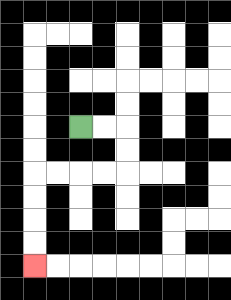{'start': '[3, 5]', 'end': '[1, 11]', 'path_directions': 'R,R,D,D,L,L,L,L,D,D,D,D', 'path_coordinates': '[[3, 5], [4, 5], [5, 5], [5, 6], [5, 7], [4, 7], [3, 7], [2, 7], [1, 7], [1, 8], [1, 9], [1, 10], [1, 11]]'}